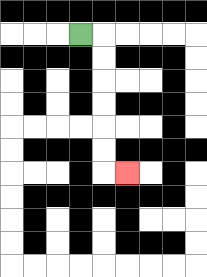{'start': '[3, 1]', 'end': '[5, 7]', 'path_directions': 'R,D,D,D,D,D,D,R', 'path_coordinates': '[[3, 1], [4, 1], [4, 2], [4, 3], [4, 4], [4, 5], [4, 6], [4, 7], [5, 7]]'}